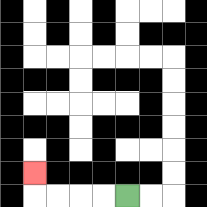{'start': '[5, 8]', 'end': '[1, 7]', 'path_directions': 'L,L,L,L,U', 'path_coordinates': '[[5, 8], [4, 8], [3, 8], [2, 8], [1, 8], [1, 7]]'}